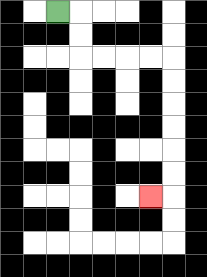{'start': '[2, 0]', 'end': '[6, 8]', 'path_directions': 'R,D,D,R,R,R,R,D,D,D,D,D,D,L', 'path_coordinates': '[[2, 0], [3, 0], [3, 1], [3, 2], [4, 2], [5, 2], [6, 2], [7, 2], [7, 3], [7, 4], [7, 5], [7, 6], [7, 7], [7, 8], [6, 8]]'}